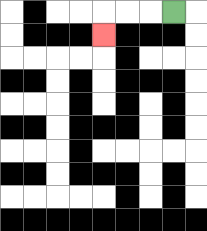{'start': '[7, 0]', 'end': '[4, 1]', 'path_directions': 'L,L,L,D', 'path_coordinates': '[[7, 0], [6, 0], [5, 0], [4, 0], [4, 1]]'}